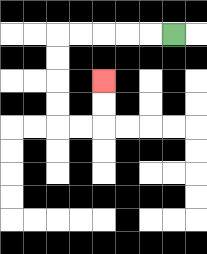{'start': '[7, 1]', 'end': '[4, 3]', 'path_directions': 'L,L,L,L,L,D,D,D,D,R,R,U,U', 'path_coordinates': '[[7, 1], [6, 1], [5, 1], [4, 1], [3, 1], [2, 1], [2, 2], [2, 3], [2, 4], [2, 5], [3, 5], [4, 5], [4, 4], [4, 3]]'}